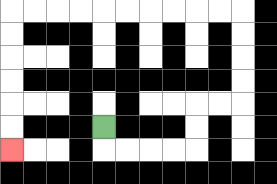{'start': '[4, 5]', 'end': '[0, 6]', 'path_directions': 'D,R,R,R,R,U,U,R,R,U,U,U,U,L,L,L,L,L,L,L,L,L,L,D,D,D,D,D,D', 'path_coordinates': '[[4, 5], [4, 6], [5, 6], [6, 6], [7, 6], [8, 6], [8, 5], [8, 4], [9, 4], [10, 4], [10, 3], [10, 2], [10, 1], [10, 0], [9, 0], [8, 0], [7, 0], [6, 0], [5, 0], [4, 0], [3, 0], [2, 0], [1, 0], [0, 0], [0, 1], [0, 2], [0, 3], [0, 4], [0, 5], [0, 6]]'}